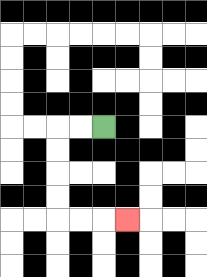{'start': '[4, 5]', 'end': '[5, 9]', 'path_directions': 'L,L,D,D,D,D,R,R,R', 'path_coordinates': '[[4, 5], [3, 5], [2, 5], [2, 6], [2, 7], [2, 8], [2, 9], [3, 9], [4, 9], [5, 9]]'}